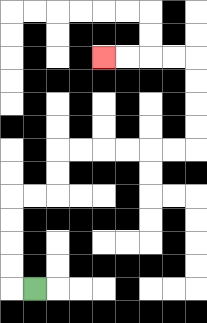{'start': '[1, 12]', 'end': '[4, 2]', 'path_directions': 'L,U,U,U,U,R,R,U,U,R,R,R,R,R,R,U,U,U,U,L,L,L,L', 'path_coordinates': '[[1, 12], [0, 12], [0, 11], [0, 10], [0, 9], [0, 8], [1, 8], [2, 8], [2, 7], [2, 6], [3, 6], [4, 6], [5, 6], [6, 6], [7, 6], [8, 6], [8, 5], [8, 4], [8, 3], [8, 2], [7, 2], [6, 2], [5, 2], [4, 2]]'}